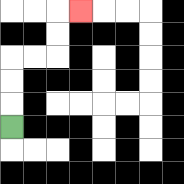{'start': '[0, 5]', 'end': '[3, 0]', 'path_directions': 'U,U,U,R,R,U,U,R', 'path_coordinates': '[[0, 5], [0, 4], [0, 3], [0, 2], [1, 2], [2, 2], [2, 1], [2, 0], [3, 0]]'}